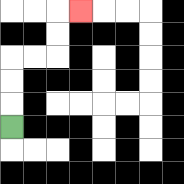{'start': '[0, 5]', 'end': '[3, 0]', 'path_directions': 'U,U,U,R,R,U,U,R', 'path_coordinates': '[[0, 5], [0, 4], [0, 3], [0, 2], [1, 2], [2, 2], [2, 1], [2, 0], [3, 0]]'}